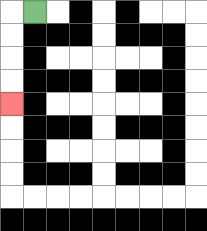{'start': '[1, 0]', 'end': '[0, 4]', 'path_directions': 'L,D,D,D,D', 'path_coordinates': '[[1, 0], [0, 0], [0, 1], [0, 2], [0, 3], [0, 4]]'}